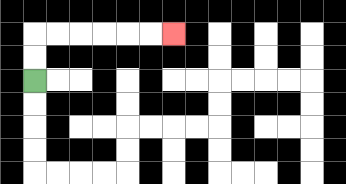{'start': '[1, 3]', 'end': '[7, 1]', 'path_directions': 'U,U,R,R,R,R,R,R', 'path_coordinates': '[[1, 3], [1, 2], [1, 1], [2, 1], [3, 1], [4, 1], [5, 1], [6, 1], [7, 1]]'}